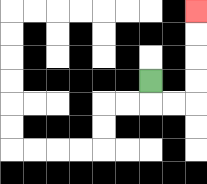{'start': '[6, 3]', 'end': '[8, 0]', 'path_directions': 'D,R,R,U,U,U,U', 'path_coordinates': '[[6, 3], [6, 4], [7, 4], [8, 4], [8, 3], [8, 2], [8, 1], [8, 0]]'}